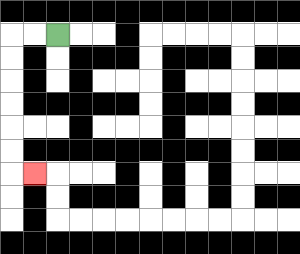{'start': '[2, 1]', 'end': '[1, 7]', 'path_directions': 'L,L,D,D,D,D,D,D,R', 'path_coordinates': '[[2, 1], [1, 1], [0, 1], [0, 2], [0, 3], [0, 4], [0, 5], [0, 6], [0, 7], [1, 7]]'}